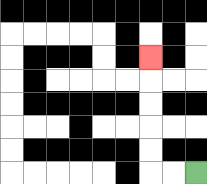{'start': '[8, 7]', 'end': '[6, 2]', 'path_directions': 'L,L,U,U,U,U,U', 'path_coordinates': '[[8, 7], [7, 7], [6, 7], [6, 6], [6, 5], [6, 4], [6, 3], [6, 2]]'}